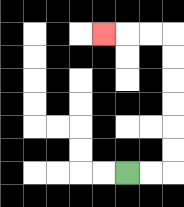{'start': '[5, 7]', 'end': '[4, 1]', 'path_directions': 'R,R,U,U,U,U,U,U,L,L,L', 'path_coordinates': '[[5, 7], [6, 7], [7, 7], [7, 6], [7, 5], [7, 4], [7, 3], [7, 2], [7, 1], [6, 1], [5, 1], [4, 1]]'}